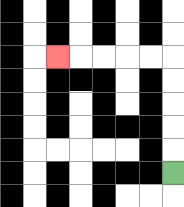{'start': '[7, 7]', 'end': '[2, 2]', 'path_directions': 'U,U,U,U,U,L,L,L,L,L', 'path_coordinates': '[[7, 7], [7, 6], [7, 5], [7, 4], [7, 3], [7, 2], [6, 2], [5, 2], [4, 2], [3, 2], [2, 2]]'}